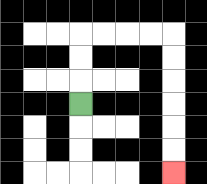{'start': '[3, 4]', 'end': '[7, 7]', 'path_directions': 'U,U,U,R,R,R,R,D,D,D,D,D,D', 'path_coordinates': '[[3, 4], [3, 3], [3, 2], [3, 1], [4, 1], [5, 1], [6, 1], [7, 1], [7, 2], [7, 3], [7, 4], [7, 5], [7, 6], [7, 7]]'}